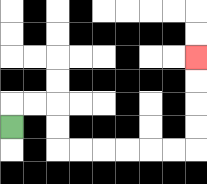{'start': '[0, 5]', 'end': '[8, 2]', 'path_directions': 'U,R,R,D,D,R,R,R,R,R,R,U,U,U,U', 'path_coordinates': '[[0, 5], [0, 4], [1, 4], [2, 4], [2, 5], [2, 6], [3, 6], [4, 6], [5, 6], [6, 6], [7, 6], [8, 6], [8, 5], [8, 4], [8, 3], [8, 2]]'}